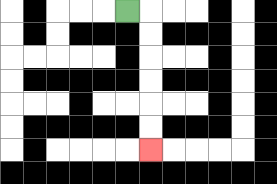{'start': '[5, 0]', 'end': '[6, 6]', 'path_directions': 'R,D,D,D,D,D,D', 'path_coordinates': '[[5, 0], [6, 0], [6, 1], [6, 2], [6, 3], [6, 4], [6, 5], [6, 6]]'}